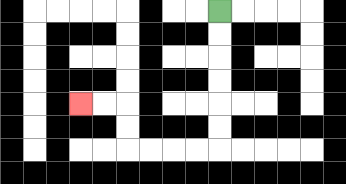{'start': '[9, 0]', 'end': '[3, 4]', 'path_directions': 'D,D,D,D,D,D,L,L,L,L,U,U,L,L', 'path_coordinates': '[[9, 0], [9, 1], [9, 2], [9, 3], [9, 4], [9, 5], [9, 6], [8, 6], [7, 6], [6, 6], [5, 6], [5, 5], [5, 4], [4, 4], [3, 4]]'}